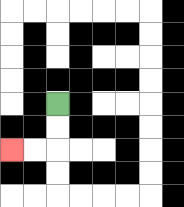{'start': '[2, 4]', 'end': '[0, 6]', 'path_directions': 'D,D,L,L', 'path_coordinates': '[[2, 4], [2, 5], [2, 6], [1, 6], [0, 6]]'}